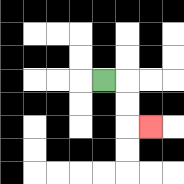{'start': '[4, 3]', 'end': '[6, 5]', 'path_directions': 'R,D,D,R', 'path_coordinates': '[[4, 3], [5, 3], [5, 4], [5, 5], [6, 5]]'}